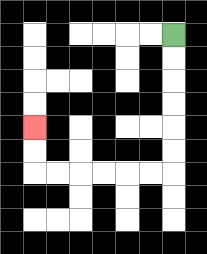{'start': '[7, 1]', 'end': '[1, 5]', 'path_directions': 'D,D,D,D,D,D,L,L,L,L,L,L,U,U', 'path_coordinates': '[[7, 1], [7, 2], [7, 3], [7, 4], [7, 5], [7, 6], [7, 7], [6, 7], [5, 7], [4, 7], [3, 7], [2, 7], [1, 7], [1, 6], [1, 5]]'}